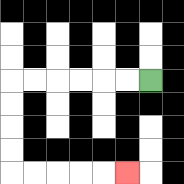{'start': '[6, 3]', 'end': '[5, 7]', 'path_directions': 'L,L,L,L,L,L,D,D,D,D,R,R,R,R,R', 'path_coordinates': '[[6, 3], [5, 3], [4, 3], [3, 3], [2, 3], [1, 3], [0, 3], [0, 4], [0, 5], [0, 6], [0, 7], [1, 7], [2, 7], [3, 7], [4, 7], [5, 7]]'}